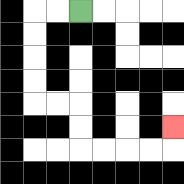{'start': '[3, 0]', 'end': '[7, 5]', 'path_directions': 'L,L,D,D,D,D,R,R,D,D,R,R,R,R,U', 'path_coordinates': '[[3, 0], [2, 0], [1, 0], [1, 1], [1, 2], [1, 3], [1, 4], [2, 4], [3, 4], [3, 5], [3, 6], [4, 6], [5, 6], [6, 6], [7, 6], [7, 5]]'}